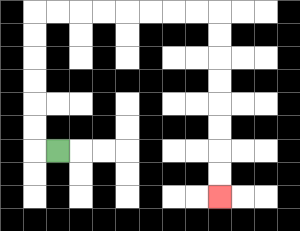{'start': '[2, 6]', 'end': '[9, 8]', 'path_directions': 'L,U,U,U,U,U,U,R,R,R,R,R,R,R,R,D,D,D,D,D,D,D,D', 'path_coordinates': '[[2, 6], [1, 6], [1, 5], [1, 4], [1, 3], [1, 2], [1, 1], [1, 0], [2, 0], [3, 0], [4, 0], [5, 0], [6, 0], [7, 0], [8, 0], [9, 0], [9, 1], [9, 2], [9, 3], [9, 4], [9, 5], [9, 6], [9, 7], [9, 8]]'}